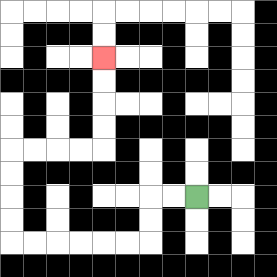{'start': '[8, 8]', 'end': '[4, 2]', 'path_directions': 'L,L,D,D,L,L,L,L,L,L,U,U,U,U,R,R,R,R,U,U,U,U', 'path_coordinates': '[[8, 8], [7, 8], [6, 8], [6, 9], [6, 10], [5, 10], [4, 10], [3, 10], [2, 10], [1, 10], [0, 10], [0, 9], [0, 8], [0, 7], [0, 6], [1, 6], [2, 6], [3, 6], [4, 6], [4, 5], [4, 4], [4, 3], [4, 2]]'}